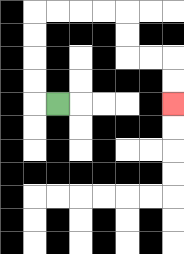{'start': '[2, 4]', 'end': '[7, 4]', 'path_directions': 'L,U,U,U,U,R,R,R,R,D,D,R,R,D,D', 'path_coordinates': '[[2, 4], [1, 4], [1, 3], [1, 2], [1, 1], [1, 0], [2, 0], [3, 0], [4, 0], [5, 0], [5, 1], [5, 2], [6, 2], [7, 2], [7, 3], [7, 4]]'}